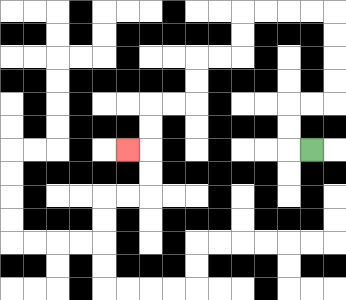{'start': '[13, 6]', 'end': '[5, 6]', 'path_directions': 'L,U,U,R,R,U,U,U,U,L,L,L,L,D,D,L,L,D,D,L,L,D,D,L', 'path_coordinates': '[[13, 6], [12, 6], [12, 5], [12, 4], [13, 4], [14, 4], [14, 3], [14, 2], [14, 1], [14, 0], [13, 0], [12, 0], [11, 0], [10, 0], [10, 1], [10, 2], [9, 2], [8, 2], [8, 3], [8, 4], [7, 4], [6, 4], [6, 5], [6, 6], [5, 6]]'}